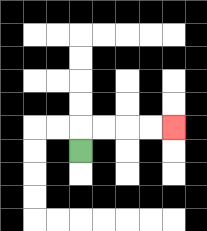{'start': '[3, 6]', 'end': '[7, 5]', 'path_directions': 'U,R,R,R,R', 'path_coordinates': '[[3, 6], [3, 5], [4, 5], [5, 5], [6, 5], [7, 5]]'}